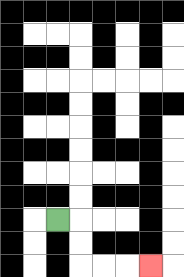{'start': '[2, 9]', 'end': '[6, 11]', 'path_directions': 'R,D,D,R,R,R', 'path_coordinates': '[[2, 9], [3, 9], [3, 10], [3, 11], [4, 11], [5, 11], [6, 11]]'}